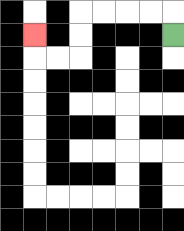{'start': '[7, 1]', 'end': '[1, 1]', 'path_directions': 'U,L,L,L,L,D,D,L,L,U', 'path_coordinates': '[[7, 1], [7, 0], [6, 0], [5, 0], [4, 0], [3, 0], [3, 1], [3, 2], [2, 2], [1, 2], [1, 1]]'}